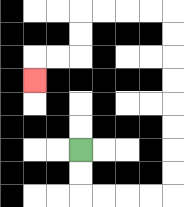{'start': '[3, 6]', 'end': '[1, 3]', 'path_directions': 'D,D,R,R,R,R,U,U,U,U,U,U,U,U,L,L,L,L,D,D,L,L,D', 'path_coordinates': '[[3, 6], [3, 7], [3, 8], [4, 8], [5, 8], [6, 8], [7, 8], [7, 7], [7, 6], [7, 5], [7, 4], [7, 3], [7, 2], [7, 1], [7, 0], [6, 0], [5, 0], [4, 0], [3, 0], [3, 1], [3, 2], [2, 2], [1, 2], [1, 3]]'}